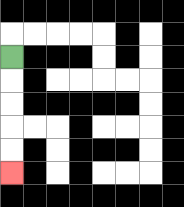{'start': '[0, 2]', 'end': '[0, 7]', 'path_directions': 'D,D,D,D,D', 'path_coordinates': '[[0, 2], [0, 3], [0, 4], [0, 5], [0, 6], [0, 7]]'}